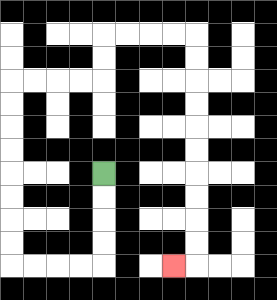{'start': '[4, 7]', 'end': '[7, 11]', 'path_directions': 'D,D,D,D,L,L,L,L,U,U,U,U,U,U,U,U,R,R,R,R,U,U,R,R,R,R,D,D,D,D,D,D,D,D,D,D,L', 'path_coordinates': '[[4, 7], [4, 8], [4, 9], [4, 10], [4, 11], [3, 11], [2, 11], [1, 11], [0, 11], [0, 10], [0, 9], [0, 8], [0, 7], [0, 6], [0, 5], [0, 4], [0, 3], [1, 3], [2, 3], [3, 3], [4, 3], [4, 2], [4, 1], [5, 1], [6, 1], [7, 1], [8, 1], [8, 2], [8, 3], [8, 4], [8, 5], [8, 6], [8, 7], [8, 8], [8, 9], [8, 10], [8, 11], [7, 11]]'}